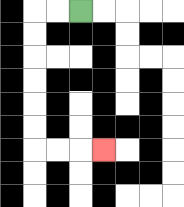{'start': '[3, 0]', 'end': '[4, 6]', 'path_directions': 'L,L,D,D,D,D,D,D,R,R,R', 'path_coordinates': '[[3, 0], [2, 0], [1, 0], [1, 1], [1, 2], [1, 3], [1, 4], [1, 5], [1, 6], [2, 6], [3, 6], [4, 6]]'}